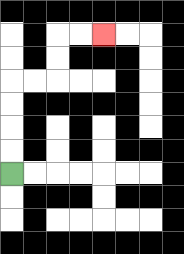{'start': '[0, 7]', 'end': '[4, 1]', 'path_directions': 'U,U,U,U,R,R,U,U,R,R', 'path_coordinates': '[[0, 7], [0, 6], [0, 5], [0, 4], [0, 3], [1, 3], [2, 3], [2, 2], [2, 1], [3, 1], [4, 1]]'}